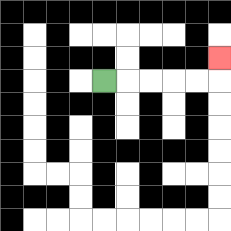{'start': '[4, 3]', 'end': '[9, 2]', 'path_directions': 'R,R,R,R,R,U', 'path_coordinates': '[[4, 3], [5, 3], [6, 3], [7, 3], [8, 3], [9, 3], [9, 2]]'}